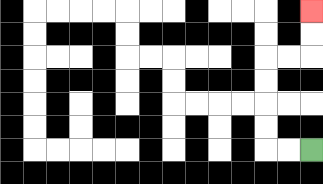{'start': '[13, 6]', 'end': '[13, 0]', 'path_directions': 'L,L,U,U,U,U,R,R,U,U', 'path_coordinates': '[[13, 6], [12, 6], [11, 6], [11, 5], [11, 4], [11, 3], [11, 2], [12, 2], [13, 2], [13, 1], [13, 0]]'}